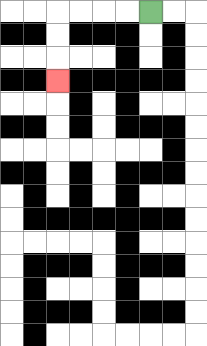{'start': '[6, 0]', 'end': '[2, 3]', 'path_directions': 'L,L,L,L,D,D,D', 'path_coordinates': '[[6, 0], [5, 0], [4, 0], [3, 0], [2, 0], [2, 1], [2, 2], [2, 3]]'}